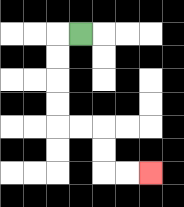{'start': '[3, 1]', 'end': '[6, 7]', 'path_directions': 'L,D,D,D,D,R,R,D,D,R,R', 'path_coordinates': '[[3, 1], [2, 1], [2, 2], [2, 3], [2, 4], [2, 5], [3, 5], [4, 5], [4, 6], [4, 7], [5, 7], [6, 7]]'}